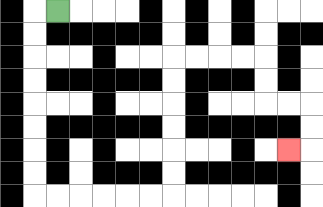{'start': '[2, 0]', 'end': '[12, 6]', 'path_directions': 'L,D,D,D,D,D,D,D,D,R,R,R,R,R,R,U,U,U,U,U,U,R,R,R,R,D,D,R,R,D,D,L', 'path_coordinates': '[[2, 0], [1, 0], [1, 1], [1, 2], [1, 3], [1, 4], [1, 5], [1, 6], [1, 7], [1, 8], [2, 8], [3, 8], [4, 8], [5, 8], [6, 8], [7, 8], [7, 7], [7, 6], [7, 5], [7, 4], [7, 3], [7, 2], [8, 2], [9, 2], [10, 2], [11, 2], [11, 3], [11, 4], [12, 4], [13, 4], [13, 5], [13, 6], [12, 6]]'}